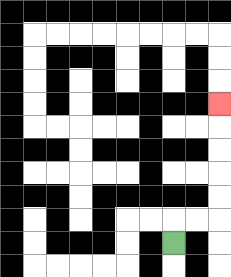{'start': '[7, 10]', 'end': '[9, 4]', 'path_directions': 'U,R,R,U,U,U,U,U', 'path_coordinates': '[[7, 10], [7, 9], [8, 9], [9, 9], [9, 8], [9, 7], [9, 6], [9, 5], [9, 4]]'}